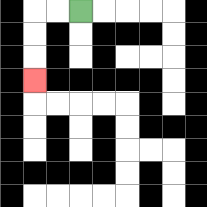{'start': '[3, 0]', 'end': '[1, 3]', 'path_directions': 'L,L,D,D,D', 'path_coordinates': '[[3, 0], [2, 0], [1, 0], [1, 1], [1, 2], [1, 3]]'}